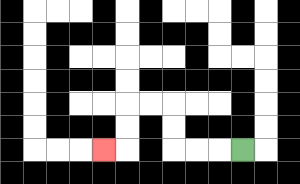{'start': '[10, 6]', 'end': '[4, 6]', 'path_directions': 'L,L,L,U,U,L,L,D,D,L', 'path_coordinates': '[[10, 6], [9, 6], [8, 6], [7, 6], [7, 5], [7, 4], [6, 4], [5, 4], [5, 5], [5, 6], [4, 6]]'}